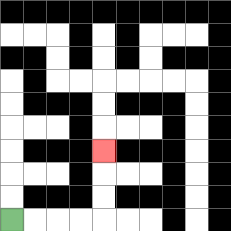{'start': '[0, 9]', 'end': '[4, 6]', 'path_directions': 'R,R,R,R,U,U,U', 'path_coordinates': '[[0, 9], [1, 9], [2, 9], [3, 9], [4, 9], [4, 8], [4, 7], [4, 6]]'}